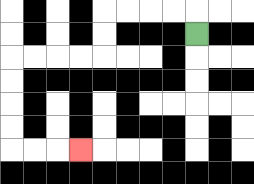{'start': '[8, 1]', 'end': '[3, 6]', 'path_directions': 'U,L,L,L,L,D,D,L,L,L,L,D,D,D,D,R,R,R', 'path_coordinates': '[[8, 1], [8, 0], [7, 0], [6, 0], [5, 0], [4, 0], [4, 1], [4, 2], [3, 2], [2, 2], [1, 2], [0, 2], [0, 3], [0, 4], [0, 5], [0, 6], [1, 6], [2, 6], [3, 6]]'}